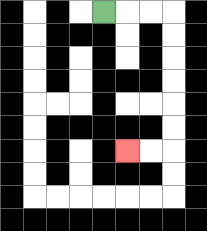{'start': '[4, 0]', 'end': '[5, 6]', 'path_directions': 'R,R,R,D,D,D,D,D,D,L,L', 'path_coordinates': '[[4, 0], [5, 0], [6, 0], [7, 0], [7, 1], [7, 2], [7, 3], [7, 4], [7, 5], [7, 6], [6, 6], [5, 6]]'}